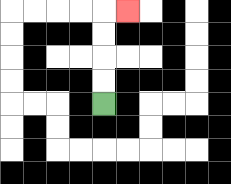{'start': '[4, 4]', 'end': '[5, 0]', 'path_directions': 'U,U,U,U,R', 'path_coordinates': '[[4, 4], [4, 3], [4, 2], [4, 1], [4, 0], [5, 0]]'}